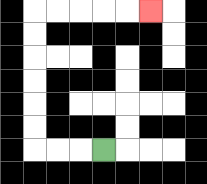{'start': '[4, 6]', 'end': '[6, 0]', 'path_directions': 'L,L,L,U,U,U,U,U,U,R,R,R,R,R', 'path_coordinates': '[[4, 6], [3, 6], [2, 6], [1, 6], [1, 5], [1, 4], [1, 3], [1, 2], [1, 1], [1, 0], [2, 0], [3, 0], [4, 0], [5, 0], [6, 0]]'}